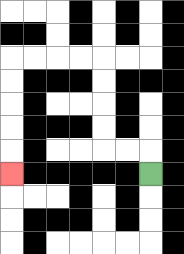{'start': '[6, 7]', 'end': '[0, 7]', 'path_directions': 'U,L,L,U,U,U,U,L,L,L,L,D,D,D,D,D', 'path_coordinates': '[[6, 7], [6, 6], [5, 6], [4, 6], [4, 5], [4, 4], [4, 3], [4, 2], [3, 2], [2, 2], [1, 2], [0, 2], [0, 3], [0, 4], [0, 5], [0, 6], [0, 7]]'}